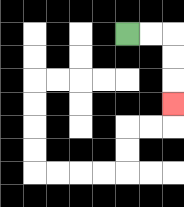{'start': '[5, 1]', 'end': '[7, 4]', 'path_directions': 'R,R,D,D,D', 'path_coordinates': '[[5, 1], [6, 1], [7, 1], [7, 2], [7, 3], [7, 4]]'}